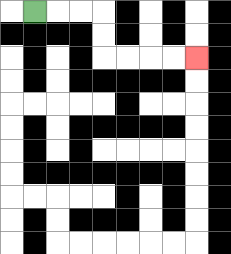{'start': '[1, 0]', 'end': '[8, 2]', 'path_directions': 'R,R,R,D,D,R,R,R,R', 'path_coordinates': '[[1, 0], [2, 0], [3, 0], [4, 0], [4, 1], [4, 2], [5, 2], [6, 2], [7, 2], [8, 2]]'}